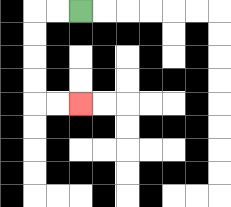{'start': '[3, 0]', 'end': '[3, 4]', 'path_directions': 'L,L,D,D,D,D,R,R', 'path_coordinates': '[[3, 0], [2, 0], [1, 0], [1, 1], [1, 2], [1, 3], [1, 4], [2, 4], [3, 4]]'}